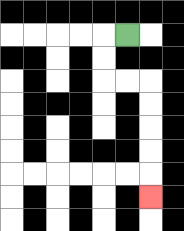{'start': '[5, 1]', 'end': '[6, 8]', 'path_directions': 'L,D,D,R,R,D,D,D,D,D', 'path_coordinates': '[[5, 1], [4, 1], [4, 2], [4, 3], [5, 3], [6, 3], [6, 4], [6, 5], [6, 6], [6, 7], [6, 8]]'}